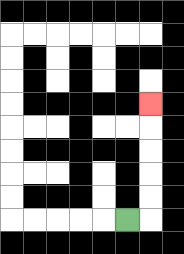{'start': '[5, 9]', 'end': '[6, 4]', 'path_directions': 'R,U,U,U,U,U', 'path_coordinates': '[[5, 9], [6, 9], [6, 8], [6, 7], [6, 6], [6, 5], [6, 4]]'}